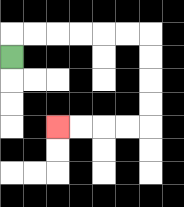{'start': '[0, 2]', 'end': '[2, 5]', 'path_directions': 'U,R,R,R,R,R,R,D,D,D,D,L,L,L,L', 'path_coordinates': '[[0, 2], [0, 1], [1, 1], [2, 1], [3, 1], [4, 1], [5, 1], [6, 1], [6, 2], [6, 3], [6, 4], [6, 5], [5, 5], [4, 5], [3, 5], [2, 5]]'}